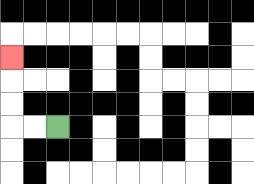{'start': '[2, 5]', 'end': '[0, 2]', 'path_directions': 'L,L,U,U,U', 'path_coordinates': '[[2, 5], [1, 5], [0, 5], [0, 4], [0, 3], [0, 2]]'}